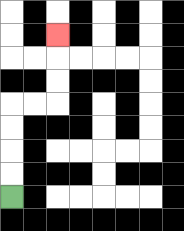{'start': '[0, 8]', 'end': '[2, 1]', 'path_directions': 'U,U,U,U,R,R,U,U,U', 'path_coordinates': '[[0, 8], [0, 7], [0, 6], [0, 5], [0, 4], [1, 4], [2, 4], [2, 3], [2, 2], [2, 1]]'}